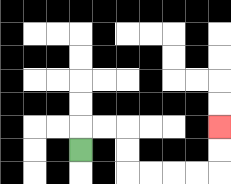{'start': '[3, 6]', 'end': '[9, 5]', 'path_directions': 'U,R,R,D,D,R,R,R,R,U,U', 'path_coordinates': '[[3, 6], [3, 5], [4, 5], [5, 5], [5, 6], [5, 7], [6, 7], [7, 7], [8, 7], [9, 7], [9, 6], [9, 5]]'}